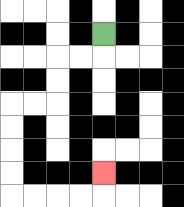{'start': '[4, 1]', 'end': '[4, 7]', 'path_directions': 'D,L,L,D,D,L,L,D,D,D,D,R,R,R,R,U', 'path_coordinates': '[[4, 1], [4, 2], [3, 2], [2, 2], [2, 3], [2, 4], [1, 4], [0, 4], [0, 5], [0, 6], [0, 7], [0, 8], [1, 8], [2, 8], [3, 8], [4, 8], [4, 7]]'}